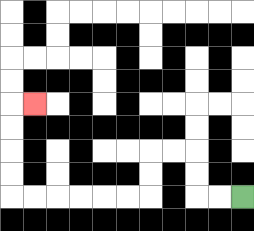{'start': '[10, 8]', 'end': '[1, 4]', 'path_directions': 'L,L,U,U,L,L,D,D,L,L,L,L,L,L,U,U,U,U,R', 'path_coordinates': '[[10, 8], [9, 8], [8, 8], [8, 7], [8, 6], [7, 6], [6, 6], [6, 7], [6, 8], [5, 8], [4, 8], [3, 8], [2, 8], [1, 8], [0, 8], [0, 7], [0, 6], [0, 5], [0, 4], [1, 4]]'}